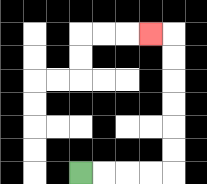{'start': '[3, 7]', 'end': '[6, 1]', 'path_directions': 'R,R,R,R,U,U,U,U,U,U,L', 'path_coordinates': '[[3, 7], [4, 7], [5, 7], [6, 7], [7, 7], [7, 6], [7, 5], [7, 4], [7, 3], [7, 2], [7, 1], [6, 1]]'}